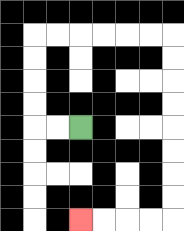{'start': '[3, 5]', 'end': '[3, 9]', 'path_directions': 'L,L,U,U,U,U,R,R,R,R,R,R,D,D,D,D,D,D,D,D,L,L,L,L', 'path_coordinates': '[[3, 5], [2, 5], [1, 5], [1, 4], [1, 3], [1, 2], [1, 1], [2, 1], [3, 1], [4, 1], [5, 1], [6, 1], [7, 1], [7, 2], [7, 3], [7, 4], [7, 5], [7, 6], [7, 7], [7, 8], [7, 9], [6, 9], [5, 9], [4, 9], [3, 9]]'}